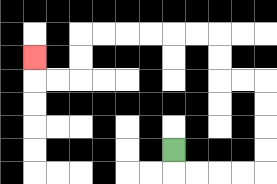{'start': '[7, 6]', 'end': '[1, 2]', 'path_directions': 'D,R,R,R,R,U,U,U,U,L,L,U,U,L,L,L,L,L,L,D,D,L,L,U', 'path_coordinates': '[[7, 6], [7, 7], [8, 7], [9, 7], [10, 7], [11, 7], [11, 6], [11, 5], [11, 4], [11, 3], [10, 3], [9, 3], [9, 2], [9, 1], [8, 1], [7, 1], [6, 1], [5, 1], [4, 1], [3, 1], [3, 2], [3, 3], [2, 3], [1, 3], [1, 2]]'}